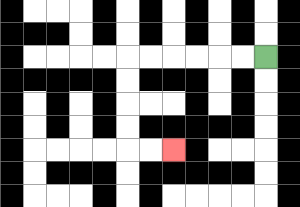{'start': '[11, 2]', 'end': '[7, 6]', 'path_directions': 'L,L,L,L,L,L,D,D,D,D,R,R', 'path_coordinates': '[[11, 2], [10, 2], [9, 2], [8, 2], [7, 2], [6, 2], [5, 2], [5, 3], [5, 4], [5, 5], [5, 6], [6, 6], [7, 6]]'}